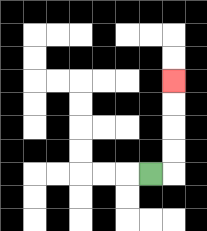{'start': '[6, 7]', 'end': '[7, 3]', 'path_directions': 'R,U,U,U,U', 'path_coordinates': '[[6, 7], [7, 7], [7, 6], [7, 5], [7, 4], [7, 3]]'}